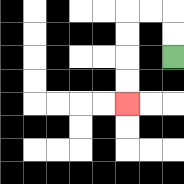{'start': '[7, 2]', 'end': '[5, 4]', 'path_directions': 'U,U,L,L,D,D,D,D', 'path_coordinates': '[[7, 2], [7, 1], [7, 0], [6, 0], [5, 0], [5, 1], [5, 2], [5, 3], [5, 4]]'}